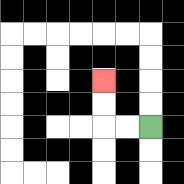{'start': '[6, 5]', 'end': '[4, 3]', 'path_directions': 'L,L,U,U', 'path_coordinates': '[[6, 5], [5, 5], [4, 5], [4, 4], [4, 3]]'}